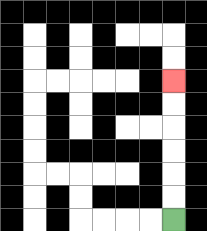{'start': '[7, 9]', 'end': '[7, 3]', 'path_directions': 'U,U,U,U,U,U', 'path_coordinates': '[[7, 9], [7, 8], [7, 7], [7, 6], [7, 5], [7, 4], [7, 3]]'}